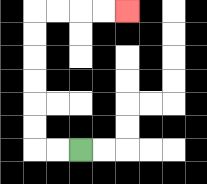{'start': '[3, 6]', 'end': '[5, 0]', 'path_directions': 'L,L,U,U,U,U,U,U,R,R,R,R', 'path_coordinates': '[[3, 6], [2, 6], [1, 6], [1, 5], [1, 4], [1, 3], [1, 2], [1, 1], [1, 0], [2, 0], [3, 0], [4, 0], [5, 0]]'}